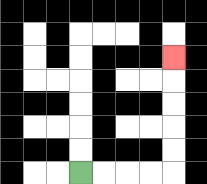{'start': '[3, 7]', 'end': '[7, 2]', 'path_directions': 'R,R,R,R,U,U,U,U,U', 'path_coordinates': '[[3, 7], [4, 7], [5, 7], [6, 7], [7, 7], [7, 6], [7, 5], [7, 4], [7, 3], [7, 2]]'}